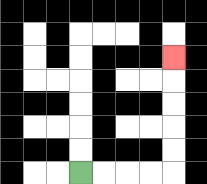{'start': '[3, 7]', 'end': '[7, 2]', 'path_directions': 'R,R,R,R,U,U,U,U,U', 'path_coordinates': '[[3, 7], [4, 7], [5, 7], [6, 7], [7, 7], [7, 6], [7, 5], [7, 4], [7, 3], [7, 2]]'}